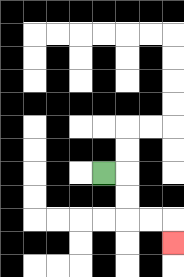{'start': '[4, 7]', 'end': '[7, 10]', 'path_directions': 'R,D,D,R,R,D', 'path_coordinates': '[[4, 7], [5, 7], [5, 8], [5, 9], [6, 9], [7, 9], [7, 10]]'}